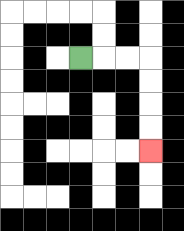{'start': '[3, 2]', 'end': '[6, 6]', 'path_directions': 'R,R,R,D,D,D,D', 'path_coordinates': '[[3, 2], [4, 2], [5, 2], [6, 2], [6, 3], [6, 4], [6, 5], [6, 6]]'}